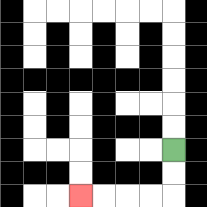{'start': '[7, 6]', 'end': '[3, 8]', 'path_directions': 'D,D,L,L,L,L', 'path_coordinates': '[[7, 6], [7, 7], [7, 8], [6, 8], [5, 8], [4, 8], [3, 8]]'}